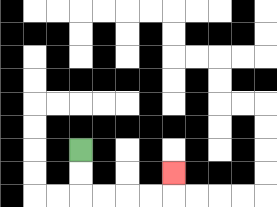{'start': '[3, 6]', 'end': '[7, 7]', 'path_directions': 'D,D,R,R,R,R,U', 'path_coordinates': '[[3, 6], [3, 7], [3, 8], [4, 8], [5, 8], [6, 8], [7, 8], [7, 7]]'}